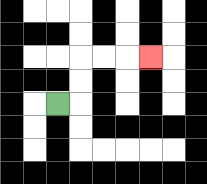{'start': '[2, 4]', 'end': '[6, 2]', 'path_directions': 'R,U,U,R,R,R', 'path_coordinates': '[[2, 4], [3, 4], [3, 3], [3, 2], [4, 2], [5, 2], [6, 2]]'}